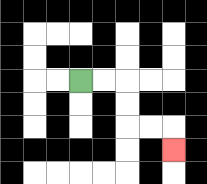{'start': '[3, 3]', 'end': '[7, 6]', 'path_directions': 'R,R,D,D,R,R,D', 'path_coordinates': '[[3, 3], [4, 3], [5, 3], [5, 4], [5, 5], [6, 5], [7, 5], [7, 6]]'}